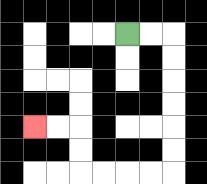{'start': '[5, 1]', 'end': '[1, 5]', 'path_directions': 'R,R,D,D,D,D,D,D,L,L,L,L,U,U,L,L', 'path_coordinates': '[[5, 1], [6, 1], [7, 1], [7, 2], [7, 3], [7, 4], [7, 5], [7, 6], [7, 7], [6, 7], [5, 7], [4, 7], [3, 7], [3, 6], [3, 5], [2, 5], [1, 5]]'}